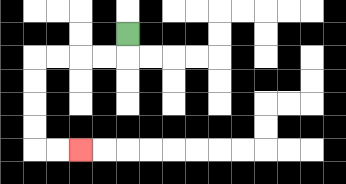{'start': '[5, 1]', 'end': '[3, 6]', 'path_directions': 'D,L,L,L,L,D,D,D,D,R,R', 'path_coordinates': '[[5, 1], [5, 2], [4, 2], [3, 2], [2, 2], [1, 2], [1, 3], [1, 4], [1, 5], [1, 6], [2, 6], [3, 6]]'}